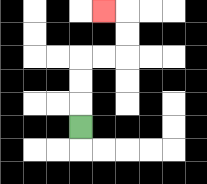{'start': '[3, 5]', 'end': '[4, 0]', 'path_directions': 'U,U,U,R,R,U,U,L', 'path_coordinates': '[[3, 5], [3, 4], [3, 3], [3, 2], [4, 2], [5, 2], [5, 1], [5, 0], [4, 0]]'}